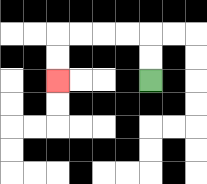{'start': '[6, 3]', 'end': '[2, 3]', 'path_directions': 'U,U,L,L,L,L,D,D', 'path_coordinates': '[[6, 3], [6, 2], [6, 1], [5, 1], [4, 1], [3, 1], [2, 1], [2, 2], [2, 3]]'}